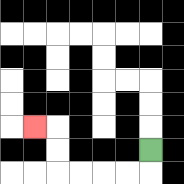{'start': '[6, 6]', 'end': '[1, 5]', 'path_directions': 'D,L,L,L,L,U,U,L', 'path_coordinates': '[[6, 6], [6, 7], [5, 7], [4, 7], [3, 7], [2, 7], [2, 6], [2, 5], [1, 5]]'}